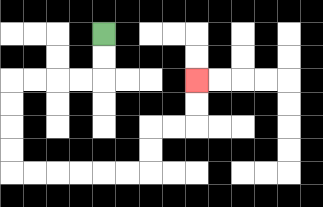{'start': '[4, 1]', 'end': '[8, 3]', 'path_directions': 'D,D,L,L,L,L,D,D,D,D,R,R,R,R,R,R,U,U,R,R,U,U', 'path_coordinates': '[[4, 1], [4, 2], [4, 3], [3, 3], [2, 3], [1, 3], [0, 3], [0, 4], [0, 5], [0, 6], [0, 7], [1, 7], [2, 7], [3, 7], [4, 7], [5, 7], [6, 7], [6, 6], [6, 5], [7, 5], [8, 5], [8, 4], [8, 3]]'}